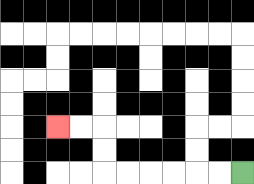{'start': '[10, 7]', 'end': '[2, 5]', 'path_directions': 'L,L,L,L,L,L,U,U,L,L', 'path_coordinates': '[[10, 7], [9, 7], [8, 7], [7, 7], [6, 7], [5, 7], [4, 7], [4, 6], [4, 5], [3, 5], [2, 5]]'}